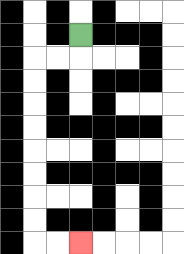{'start': '[3, 1]', 'end': '[3, 10]', 'path_directions': 'D,L,L,D,D,D,D,D,D,D,D,R,R', 'path_coordinates': '[[3, 1], [3, 2], [2, 2], [1, 2], [1, 3], [1, 4], [1, 5], [1, 6], [1, 7], [1, 8], [1, 9], [1, 10], [2, 10], [3, 10]]'}